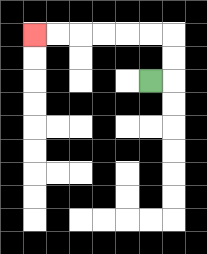{'start': '[6, 3]', 'end': '[1, 1]', 'path_directions': 'R,U,U,L,L,L,L,L,L', 'path_coordinates': '[[6, 3], [7, 3], [7, 2], [7, 1], [6, 1], [5, 1], [4, 1], [3, 1], [2, 1], [1, 1]]'}